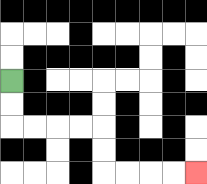{'start': '[0, 3]', 'end': '[8, 7]', 'path_directions': 'D,D,R,R,R,R,D,D,R,R,R,R', 'path_coordinates': '[[0, 3], [0, 4], [0, 5], [1, 5], [2, 5], [3, 5], [4, 5], [4, 6], [4, 7], [5, 7], [6, 7], [7, 7], [8, 7]]'}